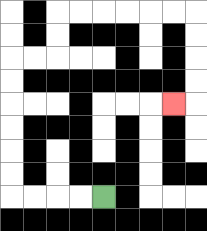{'start': '[4, 8]', 'end': '[7, 4]', 'path_directions': 'L,L,L,L,U,U,U,U,U,U,R,R,U,U,R,R,R,R,R,R,D,D,D,D,L', 'path_coordinates': '[[4, 8], [3, 8], [2, 8], [1, 8], [0, 8], [0, 7], [0, 6], [0, 5], [0, 4], [0, 3], [0, 2], [1, 2], [2, 2], [2, 1], [2, 0], [3, 0], [4, 0], [5, 0], [6, 0], [7, 0], [8, 0], [8, 1], [8, 2], [8, 3], [8, 4], [7, 4]]'}